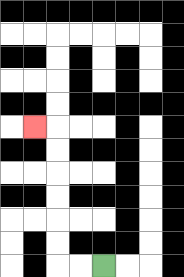{'start': '[4, 11]', 'end': '[1, 5]', 'path_directions': 'L,L,U,U,U,U,U,U,L', 'path_coordinates': '[[4, 11], [3, 11], [2, 11], [2, 10], [2, 9], [2, 8], [2, 7], [2, 6], [2, 5], [1, 5]]'}